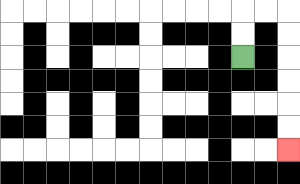{'start': '[10, 2]', 'end': '[12, 6]', 'path_directions': 'U,U,R,R,D,D,D,D,D,D', 'path_coordinates': '[[10, 2], [10, 1], [10, 0], [11, 0], [12, 0], [12, 1], [12, 2], [12, 3], [12, 4], [12, 5], [12, 6]]'}